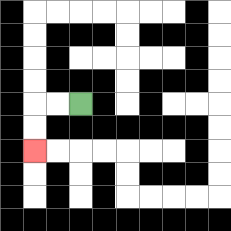{'start': '[3, 4]', 'end': '[1, 6]', 'path_directions': 'L,L,D,D', 'path_coordinates': '[[3, 4], [2, 4], [1, 4], [1, 5], [1, 6]]'}